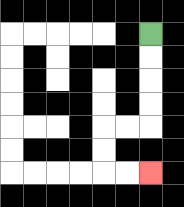{'start': '[6, 1]', 'end': '[6, 7]', 'path_directions': 'D,D,D,D,L,L,D,D,R,R', 'path_coordinates': '[[6, 1], [6, 2], [6, 3], [6, 4], [6, 5], [5, 5], [4, 5], [4, 6], [4, 7], [5, 7], [6, 7]]'}